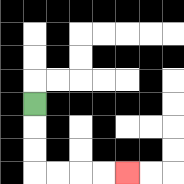{'start': '[1, 4]', 'end': '[5, 7]', 'path_directions': 'D,D,D,R,R,R,R', 'path_coordinates': '[[1, 4], [1, 5], [1, 6], [1, 7], [2, 7], [3, 7], [4, 7], [5, 7]]'}